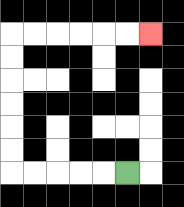{'start': '[5, 7]', 'end': '[6, 1]', 'path_directions': 'L,L,L,L,L,U,U,U,U,U,U,R,R,R,R,R,R', 'path_coordinates': '[[5, 7], [4, 7], [3, 7], [2, 7], [1, 7], [0, 7], [0, 6], [0, 5], [0, 4], [0, 3], [0, 2], [0, 1], [1, 1], [2, 1], [3, 1], [4, 1], [5, 1], [6, 1]]'}